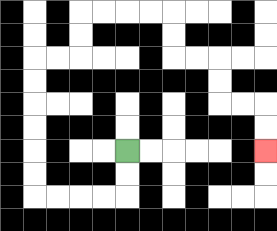{'start': '[5, 6]', 'end': '[11, 6]', 'path_directions': 'D,D,L,L,L,L,U,U,U,U,U,U,R,R,U,U,R,R,R,R,D,D,R,R,D,D,R,R,D,D', 'path_coordinates': '[[5, 6], [5, 7], [5, 8], [4, 8], [3, 8], [2, 8], [1, 8], [1, 7], [1, 6], [1, 5], [1, 4], [1, 3], [1, 2], [2, 2], [3, 2], [3, 1], [3, 0], [4, 0], [5, 0], [6, 0], [7, 0], [7, 1], [7, 2], [8, 2], [9, 2], [9, 3], [9, 4], [10, 4], [11, 4], [11, 5], [11, 6]]'}